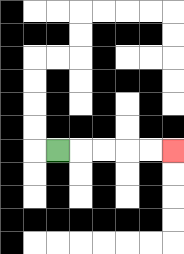{'start': '[2, 6]', 'end': '[7, 6]', 'path_directions': 'R,R,R,R,R', 'path_coordinates': '[[2, 6], [3, 6], [4, 6], [5, 6], [6, 6], [7, 6]]'}